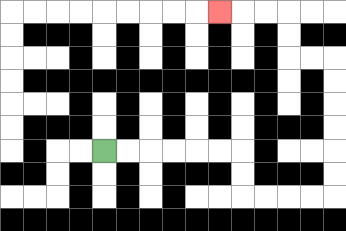{'start': '[4, 6]', 'end': '[9, 0]', 'path_directions': 'R,R,R,R,R,R,D,D,R,R,R,R,U,U,U,U,U,U,L,L,U,U,L,L,L', 'path_coordinates': '[[4, 6], [5, 6], [6, 6], [7, 6], [8, 6], [9, 6], [10, 6], [10, 7], [10, 8], [11, 8], [12, 8], [13, 8], [14, 8], [14, 7], [14, 6], [14, 5], [14, 4], [14, 3], [14, 2], [13, 2], [12, 2], [12, 1], [12, 0], [11, 0], [10, 0], [9, 0]]'}